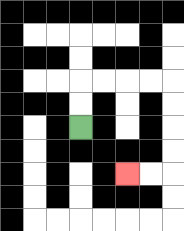{'start': '[3, 5]', 'end': '[5, 7]', 'path_directions': 'U,U,R,R,R,R,D,D,D,D,L,L', 'path_coordinates': '[[3, 5], [3, 4], [3, 3], [4, 3], [5, 3], [6, 3], [7, 3], [7, 4], [7, 5], [7, 6], [7, 7], [6, 7], [5, 7]]'}